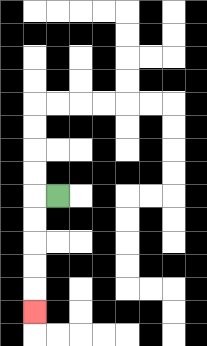{'start': '[2, 8]', 'end': '[1, 13]', 'path_directions': 'L,D,D,D,D,D', 'path_coordinates': '[[2, 8], [1, 8], [1, 9], [1, 10], [1, 11], [1, 12], [1, 13]]'}